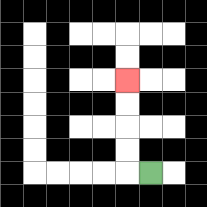{'start': '[6, 7]', 'end': '[5, 3]', 'path_directions': 'L,U,U,U,U', 'path_coordinates': '[[6, 7], [5, 7], [5, 6], [5, 5], [5, 4], [5, 3]]'}